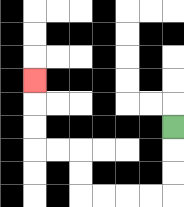{'start': '[7, 5]', 'end': '[1, 3]', 'path_directions': 'D,D,D,L,L,L,L,U,U,L,L,U,U,U', 'path_coordinates': '[[7, 5], [7, 6], [7, 7], [7, 8], [6, 8], [5, 8], [4, 8], [3, 8], [3, 7], [3, 6], [2, 6], [1, 6], [1, 5], [1, 4], [1, 3]]'}